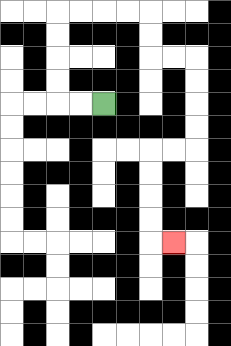{'start': '[4, 4]', 'end': '[7, 10]', 'path_directions': 'L,L,U,U,U,U,R,R,R,R,D,D,R,R,D,D,D,D,L,L,D,D,D,D,R', 'path_coordinates': '[[4, 4], [3, 4], [2, 4], [2, 3], [2, 2], [2, 1], [2, 0], [3, 0], [4, 0], [5, 0], [6, 0], [6, 1], [6, 2], [7, 2], [8, 2], [8, 3], [8, 4], [8, 5], [8, 6], [7, 6], [6, 6], [6, 7], [6, 8], [6, 9], [6, 10], [7, 10]]'}